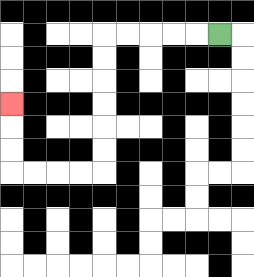{'start': '[9, 1]', 'end': '[0, 4]', 'path_directions': 'L,L,L,L,L,D,D,D,D,D,D,L,L,L,L,U,U,U', 'path_coordinates': '[[9, 1], [8, 1], [7, 1], [6, 1], [5, 1], [4, 1], [4, 2], [4, 3], [4, 4], [4, 5], [4, 6], [4, 7], [3, 7], [2, 7], [1, 7], [0, 7], [0, 6], [0, 5], [0, 4]]'}